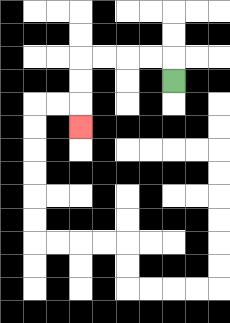{'start': '[7, 3]', 'end': '[3, 5]', 'path_directions': 'U,L,L,L,L,D,D,D', 'path_coordinates': '[[7, 3], [7, 2], [6, 2], [5, 2], [4, 2], [3, 2], [3, 3], [3, 4], [3, 5]]'}